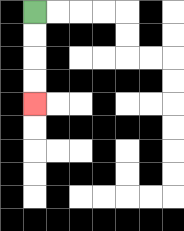{'start': '[1, 0]', 'end': '[1, 4]', 'path_directions': 'D,D,D,D', 'path_coordinates': '[[1, 0], [1, 1], [1, 2], [1, 3], [1, 4]]'}